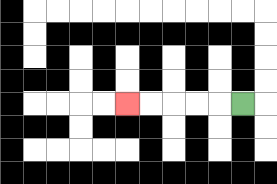{'start': '[10, 4]', 'end': '[5, 4]', 'path_directions': 'L,L,L,L,L', 'path_coordinates': '[[10, 4], [9, 4], [8, 4], [7, 4], [6, 4], [5, 4]]'}